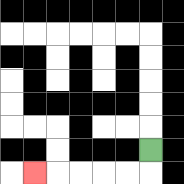{'start': '[6, 6]', 'end': '[1, 7]', 'path_directions': 'D,L,L,L,L,L', 'path_coordinates': '[[6, 6], [6, 7], [5, 7], [4, 7], [3, 7], [2, 7], [1, 7]]'}